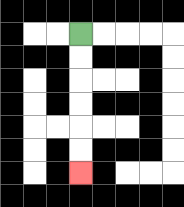{'start': '[3, 1]', 'end': '[3, 7]', 'path_directions': 'D,D,D,D,D,D', 'path_coordinates': '[[3, 1], [3, 2], [3, 3], [3, 4], [3, 5], [3, 6], [3, 7]]'}